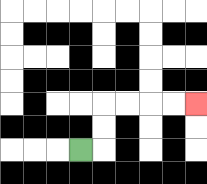{'start': '[3, 6]', 'end': '[8, 4]', 'path_directions': 'R,U,U,R,R,R,R', 'path_coordinates': '[[3, 6], [4, 6], [4, 5], [4, 4], [5, 4], [6, 4], [7, 4], [8, 4]]'}